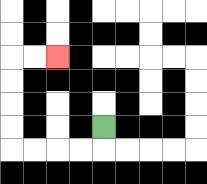{'start': '[4, 5]', 'end': '[2, 2]', 'path_directions': 'D,L,L,L,L,U,U,U,U,R,R', 'path_coordinates': '[[4, 5], [4, 6], [3, 6], [2, 6], [1, 6], [0, 6], [0, 5], [0, 4], [0, 3], [0, 2], [1, 2], [2, 2]]'}